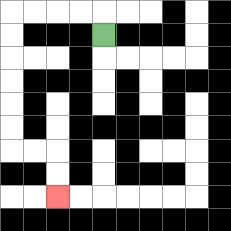{'start': '[4, 1]', 'end': '[2, 8]', 'path_directions': 'U,L,L,L,L,D,D,D,D,D,D,R,R,D,D', 'path_coordinates': '[[4, 1], [4, 0], [3, 0], [2, 0], [1, 0], [0, 0], [0, 1], [0, 2], [0, 3], [0, 4], [0, 5], [0, 6], [1, 6], [2, 6], [2, 7], [2, 8]]'}